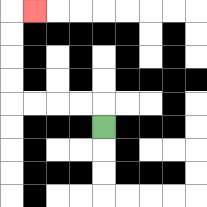{'start': '[4, 5]', 'end': '[1, 0]', 'path_directions': 'U,L,L,L,L,U,U,U,U,R', 'path_coordinates': '[[4, 5], [4, 4], [3, 4], [2, 4], [1, 4], [0, 4], [0, 3], [0, 2], [0, 1], [0, 0], [1, 0]]'}